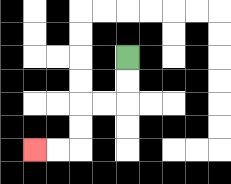{'start': '[5, 2]', 'end': '[1, 6]', 'path_directions': 'D,D,L,L,D,D,L,L', 'path_coordinates': '[[5, 2], [5, 3], [5, 4], [4, 4], [3, 4], [3, 5], [3, 6], [2, 6], [1, 6]]'}